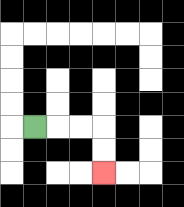{'start': '[1, 5]', 'end': '[4, 7]', 'path_directions': 'R,R,R,D,D', 'path_coordinates': '[[1, 5], [2, 5], [3, 5], [4, 5], [4, 6], [4, 7]]'}